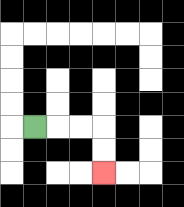{'start': '[1, 5]', 'end': '[4, 7]', 'path_directions': 'R,R,R,D,D', 'path_coordinates': '[[1, 5], [2, 5], [3, 5], [4, 5], [4, 6], [4, 7]]'}